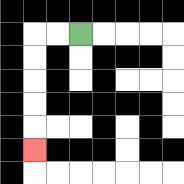{'start': '[3, 1]', 'end': '[1, 6]', 'path_directions': 'L,L,D,D,D,D,D', 'path_coordinates': '[[3, 1], [2, 1], [1, 1], [1, 2], [1, 3], [1, 4], [1, 5], [1, 6]]'}